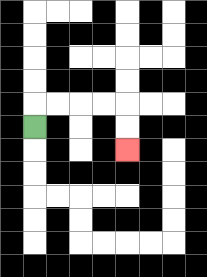{'start': '[1, 5]', 'end': '[5, 6]', 'path_directions': 'U,R,R,R,R,D,D', 'path_coordinates': '[[1, 5], [1, 4], [2, 4], [3, 4], [4, 4], [5, 4], [5, 5], [5, 6]]'}